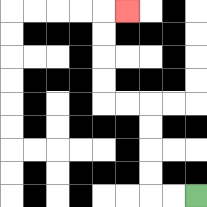{'start': '[8, 8]', 'end': '[5, 0]', 'path_directions': 'L,L,U,U,U,U,L,L,U,U,U,U,R', 'path_coordinates': '[[8, 8], [7, 8], [6, 8], [6, 7], [6, 6], [6, 5], [6, 4], [5, 4], [4, 4], [4, 3], [4, 2], [4, 1], [4, 0], [5, 0]]'}